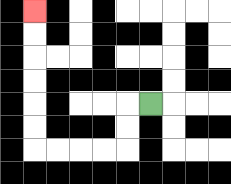{'start': '[6, 4]', 'end': '[1, 0]', 'path_directions': 'L,D,D,L,L,L,L,U,U,U,U,U,U', 'path_coordinates': '[[6, 4], [5, 4], [5, 5], [5, 6], [4, 6], [3, 6], [2, 6], [1, 6], [1, 5], [1, 4], [1, 3], [1, 2], [1, 1], [1, 0]]'}